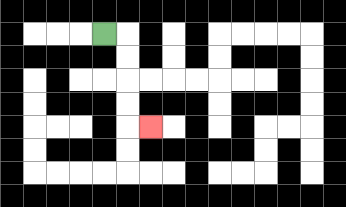{'start': '[4, 1]', 'end': '[6, 5]', 'path_directions': 'R,D,D,D,D,R', 'path_coordinates': '[[4, 1], [5, 1], [5, 2], [5, 3], [5, 4], [5, 5], [6, 5]]'}